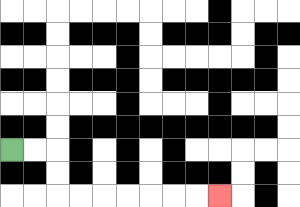{'start': '[0, 6]', 'end': '[9, 8]', 'path_directions': 'R,R,D,D,R,R,R,R,R,R,R', 'path_coordinates': '[[0, 6], [1, 6], [2, 6], [2, 7], [2, 8], [3, 8], [4, 8], [5, 8], [6, 8], [7, 8], [8, 8], [9, 8]]'}